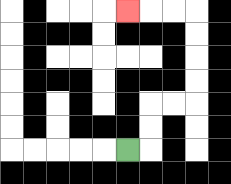{'start': '[5, 6]', 'end': '[5, 0]', 'path_directions': 'R,U,U,R,R,U,U,U,U,L,L,L', 'path_coordinates': '[[5, 6], [6, 6], [6, 5], [6, 4], [7, 4], [8, 4], [8, 3], [8, 2], [8, 1], [8, 0], [7, 0], [6, 0], [5, 0]]'}